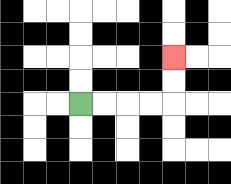{'start': '[3, 4]', 'end': '[7, 2]', 'path_directions': 'R,R,R,R,U,U', 'path_coordinates': '[[3, 4], [4, 4], [5, 4], [6, 4], [7, 4], [7, 3], [7, 2]]'}